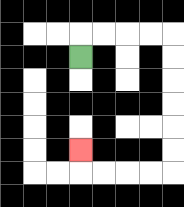{'start': '[3, 2]', 'end': '[3, 6]', 'path_directions': 'U,R,R,R,R,D,D,D,D,D,D,L,L,L,L,U', 'path_coordinates': '[[3, 2], [3, 1], [4, 1], [5, 1], [6, 1], [7, 1], [7, 2], [7, 3], [7, 4], [7, 5], [7, 6], [7, 7], [6, 7], [5, 7], [4, 7], [3, 7], [3, 6]]'}